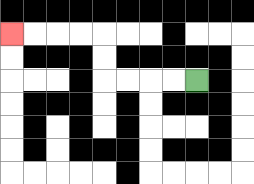{'start': '[8, 3]', 'end': '[0, 1]', 'path_directions': 'L,L,L,L,U,U,L,L,L,L', 'path_coordinates': '[[8, 3], [7, 3], [6, 3], [5, 3], [4, 3], [4, 2], [4, 1], [3, 1], [2, 1], [1, 1], [0, 1]]'}